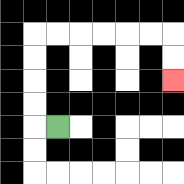{'start': '[2, 5]', 'end': '[7, 3]', 'path_directions': 'L,U,U,U,U,R,R,R,R,R,R,D,D', 'path_coordinates': '[[2, 5], [1, 5], [1, 4], [1, 3], [1, 2], [1, 1], [2, 1], [3, 1], [4, 1], [5, 1], [6, 1], [7, 1], [7, 2], [7, 3]]'}